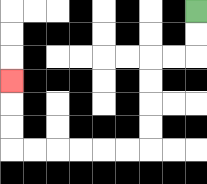{'start': '[8, 0]', 'end': '[0, 3]', 'path_directions': 'D,D,L,L,D,D,D,D,L,L,L,L,L,L,U,U,U', 'path_coordinates': '[[8, 0], [8, 1], [8, 2], [7, 2], [6, 2], [6, 3], [6, 4], [6, 5], [6, 6], [5, 6], [4, 6], [3, 6], [2, 6], [1, 6], [0, 6], [0, 5], [0, 4], [0, 3]]'}